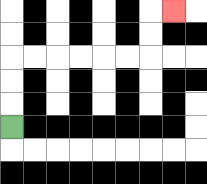{'start': '[0, 5]', 'end': '[7, 0]', 'path_directions': 'U,U,U,R,R,R,R,R,R,U,U,R', 'path_coordinates': '[[0, 5], [0, 4], [0, 3], [0, 2], [1, 2], [2, 2], [3, 2], [4, 2], [5, 2], [6, 2], [6, 1], [6, 0], [7, 0]]'}